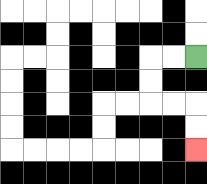{'start': '[8, 2]', 'end': '[8, 6]', 'path_directions': 'L,L,D,D,R,R,D,D', 'path_coordinates': '[[8, 2], [7, 2], [6, 2], [6, 3], [6, 4], [7, 4], [8, 4], [8, 5], [8, 6]]'}